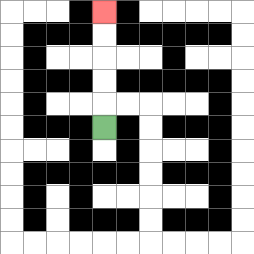{'start': '[4, 5]', 'end': '[4, 0]', 'path_directions': 'U,U,U,U,U', 'path_coordinates': '[[4, 5], [4, 4], [4, 3], [4, 2], [4, 1], [4, 0]]'}